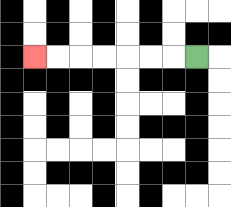{'start': '[8, 2]', 'end': '[1, 2]', 'path_directions': 'L,L,L,L,L,L,L', 'path_coordinates': '[[8, 2], [7, 2], [6, 2], [5, 2], [4, 2], [3, 2], [2, 2], [1, 2]]'}